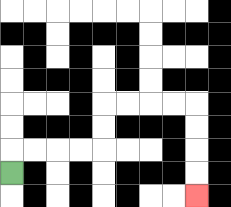{'start': '[0, 7]', 'end': '[8, 8]', 'path_directions': 'U,R,R,R,R,U,U,R,R,R,R,D,D,D,D', 'path_coordinates': '[[0, 7], [0, 6], [1, 6], [2, 6], [3, 6], [4, 6], [4, 5], [4, 4], [5, 4], [6, 4], [7, 4], [8, 4], [8, 5], [8, 6], [8, 7], [8, 8]]'}